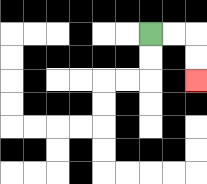{'start': '[6, 1]', 'end': '[8, 3]', 'path_directions': 'R,R,D,D', 'path_coordinates': '[[6, 1], [7, 1], [8, 1], [8, 2], [8, 3]]'}